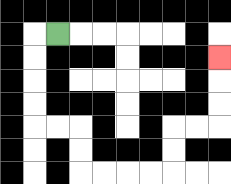{'start': '[2, 1]', 'end': '[9, 2]', 'path_directions': 'L,D,D,D,D,R,R,D,D,R,R,R,R,U,U,R,R,U,U,U', 'path_coordinates': '[[2, 1], [1, 1], [1, 2], [1, 3], [1, 4], [1, 5], [2, 5], [3, 5], [3, 6], [3, 7], [4, 7], [5, 7], [6, 7], [7, 7], [7, 6], [7, 5], [8, 5], [9, 5], [9, 4], [9, 3], [9, 2]]'}